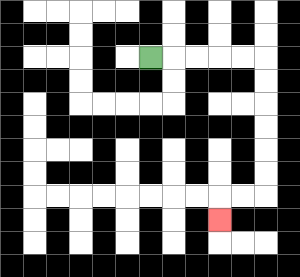{'start': '[6, 2]', 'end': '[9, 9]', 'path_directions': 'R,R,R,R,R,D,D,D,D,D,D,L,L,D', 'path_coordinates': '[[6, 2], [7, 2], [8, 2], [9, 2], [10, 2], [11, 2], [11, 3], [11, 4], [11, 5], [11, 6], [11, 7], [11, 8], [10, 8], [9, 8], [9, 9]]'}